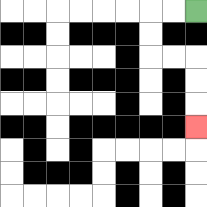{'start': '[8, 0]', 'end': '[8, 5]', 'path_directions': 'L,L,D,D,R,R,D,D,D', 'path_coordinates': '[[8, 0], [7, 0], [6, 0], [6, 1], [6, 2], [7, 2], [8, 2], [8, 3], [8, 4], [8, 5]]'}